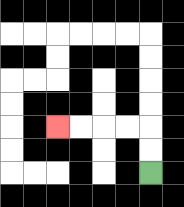{'start': '[6, 7]', 'end': '[2, 5]', 'path_directions': 'U,U,L,L,L,L', 'path_coordinates': '[[6, 7], [6, 6], [6, 5], [5, 5], [4, 5], [3, 5], [2, 5]]'}